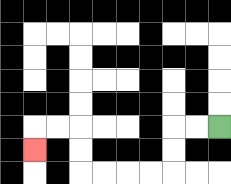{'start': '[9, 5]', 'end': '[1, 6]', 'path_directions': 'L,L,D,D,L,L,L,L,U,U,L,L,D', 'path_coordinates': '[[9, 5], [8, 5], [7, 5], [7, 6], [7, 7], [6, 7], [5, 7], [4, 7], [3, 7], [3, 6], [3, 5], [2, 5], [1, 5], [1, 6]]'}